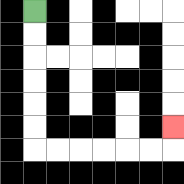{'start': '[1, 0]', 'end': '[7, 5]', 'path_directions': 'D,D,D,D,D,D,R,R,R,R,R,R,U', 'path_coordinates': '[[1, 0], [1, 1], [1, 2], [1, 3], [1, 4], [1, 5], [1, 6], [2, 6], [3, 6], [4, 6], [5, 6], [6, 6], [7, 6], [7, 5]]'}